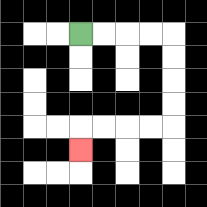{'start': '[3, 1]', 'end': '[3, 6]', 'path_directions': 'R,R,R,R,D,D,D,D,L,L,L,L,D', 'path_coordinates': '[[3, 1], [4, 1], [5, 1], [6, 1], [7, 1], [7, 2], [7, 3], [7, 4], [7, 5], [6, 5], [5, 5], [4, 5], [3, 5], [3, 6]]'}